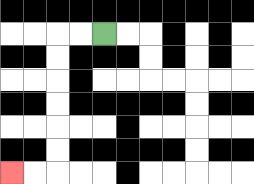{'start': '[4, 1]', 'end': '[0, 7]', 'path_directions': 'L,L,D,D,D,D,D,D,L,L', 'path_coordinates': '[[4, 1], [3, 1], [2, 1], [2, 2], [2, 3], [2, 4], [2, 5], [2, 6], [2, 7], [1, 7], [0, 7]]'}